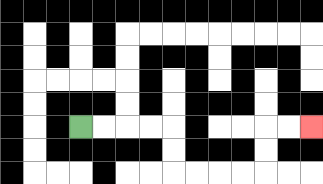{'start': '[3, 5]', 'end': '[13, 5]', 'path_directions': 'R,R,R,R,D,D,R,R,R,R,U,U,R,R', 'path_coordinates': '[[3, 5], [4, 5], [5, 5], [6, 5], [7, 5], [7, 6], [7, 7], [8, 7], [9, 7], [10, 7], [11, 7], [11, 6], [11, 5], [12, 5], [13, 5]]'}